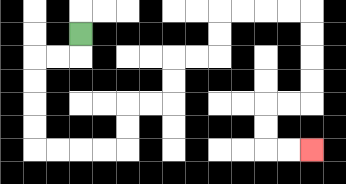{'start': '[3, 1]', 'end': '[13, 6]', 'path_directions': 'D,L,L,D,D,D,D,R,R,R,R,U,U,R,R,U,U,R,R,U,U,R,R,R,R,D,D,D,D,L,L,D,D,R,R', 'path_coordinates': '[[3, 1], [3, 2], [2, 2], [1, 2], [1, 3], [1, 4], [1, 5], [1, 6], [2, 6], [3, 6], [4, 6], [5, 6], [5, 5], [5, 4], [6, 4], [7, 4], [7, 3], [7, 2], [8, 2], [9, 2], [9, 1], [9, 0], [10, 0], [11, 0], [12, 0], [13, 0], [13, 1], [13, 2], [13, 3], [13, 4], [12, 4], [11, 4], [11, 5], [11, 6], [12, 6], [13, 6]]'}